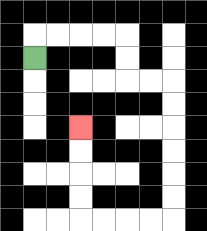{'start': '[1, 2]', 'end': '[3, 5]', 'path_directions': 'U,R,R,R,R,D,D,R,R,D,D,D,D,D,D,L,L,L,L,U,U,U,U', 'path_coordinates': '[[1, 2], [1, 1], [2, 1], [3, 1], [4, 1], [5, 1], [5, 2], [5, 3], [6, 3], [7, 3], [7, 4], [7, 5], [7, 6], [7, 7], [7, 8], [7, 9], [6, 9], [5, 9], [4, 9], [3, 9], [3, 8], [3, 7], [3, 6], [3, 5]]'}